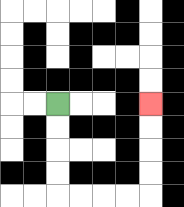{'start': '[2, 4]', 'end': '[6, 4]', 'path_directions': 'D,D,D,D,R,R,R,R,U,U,U,U', 'path_coordinates': '[[2, 4], [2, 5], [2, 6], [2, 7], [2, 8], [3, 8], [4, 8], [5, 8], [6, 8], [6, 7], [6, 6], [6, 5], [6, 4]]'}